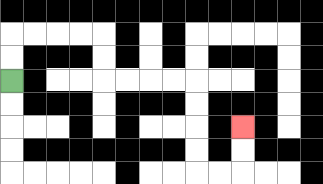{'start': '[0, 3]', 'end': '[10, 5]', 'path_directions': 'U,U,R,R,R,R,D,D,R,R,R,R,D,D,D,D,R,R,U,U', 'path_coordinates': '[[0, 3], [0, 2], [0, 1], [1, 1], [2, 1], [3, 1], [4, 1], [4, 2], [4, 3], [5, 3], [6, 3], [7, 3], [8, 3], [8, 4], [8, 5], [8, 6], [8, 7], [9, 7], [10, 7], [10, 6], [10, 5]]'}